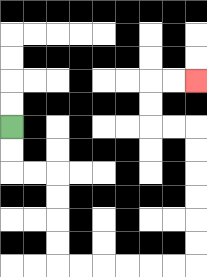{'start': '[0, 5]', 'end': '[8, 3]', 'path_directions': 'D,D,R,R,D,D,D,D,R,R,R,R,R,R,U,U,U,U,U,U,L,L,U,U,R,R', 'path_coordinates': '[[0, 5], [0, 6], [0, 7], [1, 7], [2, 7], [2, 8], [2, 9], [2, 10], [2, 11], [3, 11], [4, 11], [5, 11], [6, 11], [7, 11], [8, 11], [8, 10], [8, 9], [8, 8], [8, 7], [8, 6], [8, 5], [7, 5], [6, 5], [6, 4], [6, 3], [7, 3], [8, 3]]'}